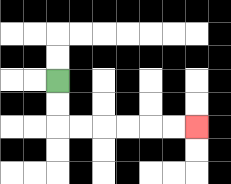{'start': '[2, 3]', 'end': '[8, 5]', 'path_directions': 'D,D,R,R,R,R,R,R', 'path_coordinates': '[[2, 3], [2, 4], [2, 5], [3, 5], [4, 5], [5, 5], [6, 5], [7, 5], [8, 5]]'}